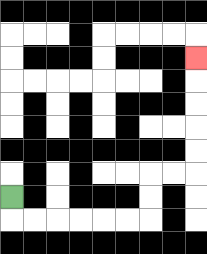{'start': '[0, 8]', 'end': '[8, 2]', 'path_directions': 'D,R,R,R,R,R,R,U,U,R,R,U,U,U,U,U', 'path_coordinates': '[[0, 8], [0, 9], [1, 9], [2, 9], [3, 9], [4, 9], [5, 9], [6, 9], [6, 8], [6, 7], [7, 7], [8, 7], [8, 6], [8, 5], [8, 4], [8, 3], [8, 2]]'}